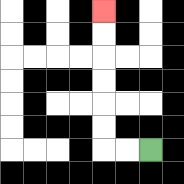{'start': '[6, 6]', 'end': '[4, 0]', 'path_directions': 'L,L,U,U,U,U,U,U', 'path_coordinates': '[[6, 6], [5, 6], [4, 6], [4, 5], [4, 4], [4, 3], [4, 2], [4, 1], [4, 0]]'}